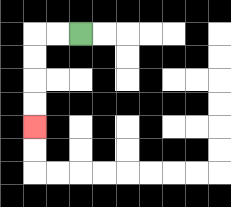{'start': '[3, 1]', 'end': '[1, 5]', 'path_directions': 'L,L,D,D,D,D', 'path_coordinates': '[[3, 1], [2, 1], [1, 1], [1, 2], [1, 3], [1, 4], [1, 5]]'}